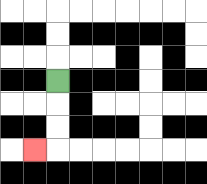{'start': '[2, 3]', 'end': '[1, 6]', 'path_directions': 'D,D,D,L', 'path_coordinates': '[[2, 3], [2, 4], [2, 5], [2, 6], [1, 6]]'}